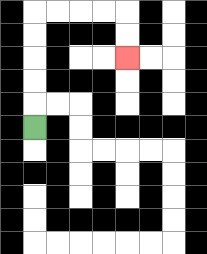{'start': '[1, 5]', 'end': '[5, 2]', 'path_directions': 'U,U,U,U,U,R,R,R,R,D,D', 'path_coordinates': '[[1, 5], [1, 4], [1, 3], [1, 2], [1, 1], [1, 0], [2, 0], [3, 0], [4, 0], [5, 0], [5, 1], [5, 2]]'}